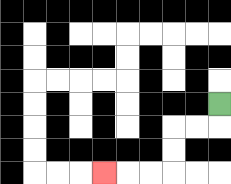{'start': '[9, 4]', 'end': '[4, 7]', 'path_directions': 'D,L,L,D,D,L,L,L', 'path_coordinates': '[[9, 4], [9, 5], [8, 5], [7, 5], [7, 6], [7, 7], [6, 7], [5, 7], [4, 7]]'}